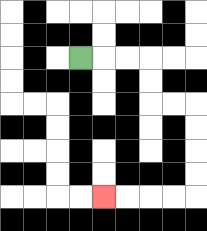{'start': '[3, 2]', 'end': '[4, 8]', 'path_directions': 'R,R,R,D,D,R,R,D,D,D,D,L,L,L,L', 'path_coordinates': '[[3, 2], [4, 2], [5, 2], [6, 2], [6, 3], [6, 4], [7, 4], [8, 4], [8, 5], [8, 6], [8, 7], [8, 8], [7, 8], [6, 8], [5, 8], [4, 8]]'}